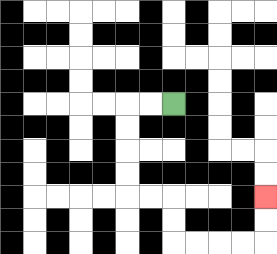{'start': '[7, 4]', 'end': '[11, 8]', 'path_directions': 'L,L,D,D,D,D,R,R,D,D,R,R,R,R,U,U', 'path_coordinates': '[[7, 4], [6, 4], [5, 4], [5, 5], [5, 6], [5, 7], [5, 8], [6, 8], [7, 8], [7, 9], [7, 10], [8, 10], [9, 10], [10, 10], [11, 10], [11, 9], [11, 8]]'}